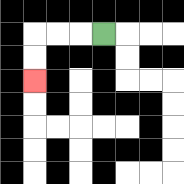{'start': '[4, 1]', 'end': '[1, 3]', 'path_directions': 'L,L,L,D,D', 'path_coordinates': '[[4, 1], [3, 1], [2, 1], [1, 1], [1, 2], [1, 3]]'}